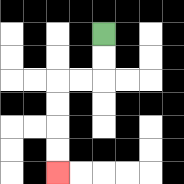{'start': '[4, 1]', 'end': '[2, 7]', 'path_directions': 'D,D,L,L,D,D,D,D', 'path_coordinates': '[[4, 1], [4, 2], [4, 3], [3, 3], [2, 3], [2, 4], [2, 5], [2, 6], [2, 7]]'}